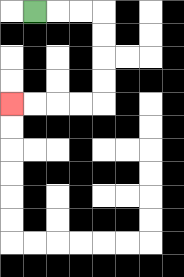{'start': '[1, 0]', 'end': '[0, 4]', 'path_directions': 'R,R,R,D,D,D,D,L,L,L,L', 'path_coordinates': '[[1, 0], [2, 0], [3, 0], [4, 0], [4, 1], [4, 2], [4, 3], [4, 4], [3, 4], [2, 4], [1, 4], [0, 4]]'}